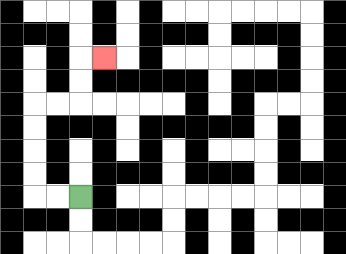{'start': '[3, 8]', 'end': '[4, 2]', 'path_directions': 'L,L,U,U,U,U,R,R,U,U,R', 'path_coordinates': '[[3, 8], [2, 8], [1, 8], [1, 7], [1, 6], [1, 5], [1, 4], [2, 4], [3, 4], [3, 3], [3, 2], [4, 2]]'}